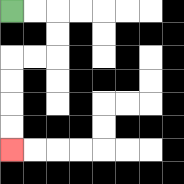{'start': '[0, 0]', 'end': '[0, 6]', 'path_directions': 'R,R,D,D,L,L,D,D,D,D', 'path_coordinates': '[[0, 0], [1, 0], [2, 0], [2, 1], [2, 2], [1, 2], [0, 2], [0, 3], [0, 4], [0, 5], [0, 6]]'}